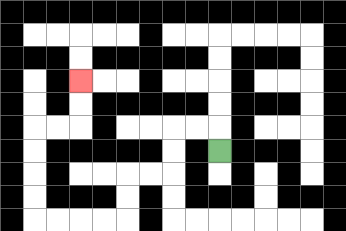{'start': '[9, 6]', 'end': '[3, 3]', 'path_directions': 'U,L,L,D,D,L,L,D,D,L,L,L,L,U,U,U,U,R,R,U,U', 'path_coordinates': '[[9, 6], [9, 5], [8, 5], [7, 5], [7, 6], [7, 7], [6, 7], [5, 7], [5, 8], [5, 9], [4, 9], [3, 9], [2, 9], [1, 9], [1, 8], [1, 7], [1, 6], [1, 5], [2, 5], [3, 5], [3, 4], [3, 3]]'}